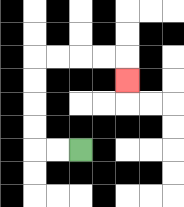{'start': '[3, 6]', 'end': '[5, 3]', 'path_directions': 'L,L,U,U,U,U,R,R,R,R,D', 'path_coordinates': '[[3, 6], [2, 6], [1, 6], [1, 5], [1, 4], [1, 3], [1, 2], [2, 2], [3, 2], [4, 2], [5, 2], [5, 3]]'}